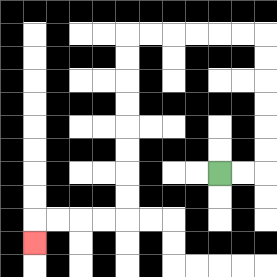{'start': '[9, 7]', 'end': '[1, 10]', 'path_directions': 'R,R,U,U,U,U,U,U,L,L,L,L,L,L,D,D,D,D,D,D,D,D,L,L,L,L,D', 'path_coordinates': '[[9, 7], [10, 7], [11, 7], [11, 6], [11, 5], [11, 4], [11, 3], [11, 2], [11, 1], [10, 1], [9, 1], [8, 1], [7, 1], [6, 1], [5, 1], [5, 2], [5, 3], [5, 4], [5, 5], [5, 6], [5, 7], [5, 8], [5, 9], [4, 9], [3, 9], [2, 9], [1, 9], [1, 10]]'}